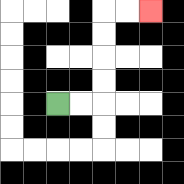{'start': '[2, 4]', 'end': '[6, 0]', 'path_directions': 'R,R,U,U,U,U,R,R', 'path_coordinates': '[[2, 4], [3, 4], [4, 4], [4, 3], [4, 2], [4, 1], [4, 0], [5, 0], [6, 0]]'}